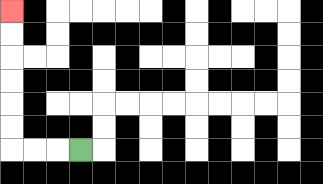{'start': '[3, 6]', 'end': '[0, 0]', 'path_directions': 'L,L,L,U,U,U,U,U,U', 'path_coordinates': '[[3, 6], [2, 6], [1, 6], [0, 6], [0, 5], [0, 4], [0, 3], [0, 2], [0, 1], [0, 0]]'}